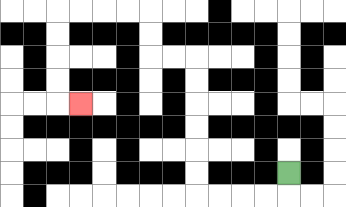{'start': '[12, 7]', 'end': '[3, 4]', 'path_directions': 'D,L,L,L,L,U,U,U,U,U,U,L,L,U,U,L,L,L,L,D,D,D,D,R', 'path_coordinates': '[[12, 7], [12, 8], [11, 8], [10, 8], [9, 8], [8, 8], [8, 7], [8, 6], [8, 5], [8, 4], [8, 3], [8, 2], [7, 2], [6, 2], [6, 1], [6, 0], [5, 0], [4, 0], [3, 0], [2, 0], [2, 1], [2, 2], [2, 3], [2, 4], [3, 4]]'}